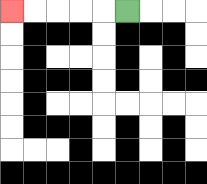{'start': '[5, 0]', 'end': '[0, 0]', 'path_directions': 'L,L,L,L,L', 'path_coordinates': '[[5, 0], [4, 0], [3, 0], [2, 0], [1, 0], [0, 0]]'}